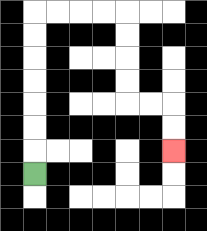{'start': '[1, 7]', 'end': '[7, 6]', 'path_directions': 'U,U,U,U,U,U,U,R,R,R,R,D,D,D,D,R,R,D,D', 'path_coordinates': '[[1, 7], [1, 6], [1, 5], [1, 4], [1, 3], [1, 2], [1, 1], [1, 0], [2, 0], [3, 0], [4, 0], [5, 0], [5, 1], [5, 2], [5, 3], [5, 4], [6, 4], [7, 4], [7, 5], [7, 6]]'}